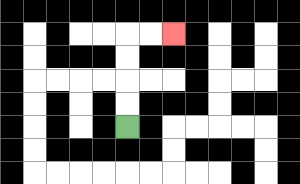{'start': '[5, 5]', 'end': '[7, 1]', 'path_directions': 'U,U,U,U,R,R', 'path_coordinates': '[[5, 5], [5, 4], [5, 3], [5, 2], [5, 1], [6, 1], [7, 1]]'}